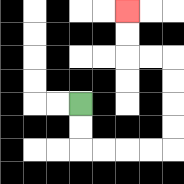{'start': '[3, 4]', 'end': '[5, 0]', 'path_directions': 'D,D,R,R,R,R,U,U,U,U,L,L,U,U', 'path_coordinates': '[[3, 4], [3, 5], [3, 6], [4, 6], [5, 6], [6, 6], [7, 6], [7, 5], [7, 4], [7, 3], [7, 2], [6, 2], [5, 2], [5, 1], [5, 0]]'}